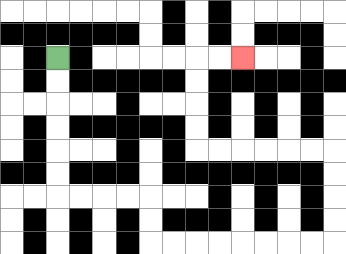{'start': '[2, 2]', 'end': '[10, 2]', 'path_directions': 'D,D,D,D,D,D,R,R,R,R,D,D,R,R,R,R,R,R,R,R,U,U,U,U,L,L,L,L,L,L,U,U,U,U,R,R', 'path_coordinates': '[[2, 2], [2, 3], [2, 4], [2, 5], [2, 6], [2, 7], [2, 8], [3, 8], [4, 8], [5, 8], [6, 8], [6, 9], [6, 10], [7, 10], [8, 10], [9, 10], [10, 10], [11, 10], [12, 10], [13, 10], [14, 10], [14, 9], [14, 8], [14, 7], [14, 6], [13, 6], [12, 6], [11, 6], [10, 6], [9, 6], [8, 6], [8, 5], [8, 4], [8, 3], [8, 2], [9, 2], [10, 2]]'}